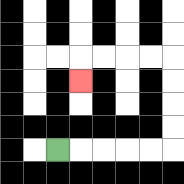{'start': '[2, 6]', 'end': '[3, 3]', 'path_directions': 'R,R,R,R,R,U,U,U,U,L,L,L,L,D', 'path_coordinates': '[[2, 6], [3, 6], [4, 6], [5, 6], [6, 6], [7, 6], [7, 5], [7, 4], [7, 3], [7, 2], [6, 2], [5, 2], [4, 2], [3, 2], [3, 3]]'}